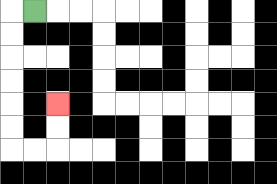{'start': '[1, 0]', 'end': '[2, 4]', 'path_directions': 'L,D,D,D,D,D,D,R,R,U,U', 'path_coordinates': '[[1, 0], [0, 0], [0, 1], [0, 2], [0, 3], [0, 4], [0, 5], [0, 6], [1, 6], [2, 6], [2, 5], [2, 4]]'}